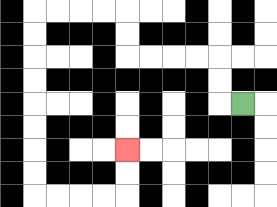{'start': '[10, 4]', 'end': '[5, 6]', 'path_directions': 'L,U,U,L,L,L,L,U,U,L,L,L,L,D,D,D,D,D,D,D,D,R,R,R,R,U,U', 'path_coordinates': '[[10, 4], [9, 4], [9, 3], [9, 2], [8, 2], [7, 2], [6, 2], [5, 2], [5, 1], [5, 0], [4, 0], [3, 0], [2, 0], [1, 0], [1, 1], [1, 2], [1, 3], [1, 4], [1, 5], [1, 6], [1, 7], [1, 8], [2, 8], [3, 8], [4, 8], [5, 8], [5, 7], [5, 6]]'}